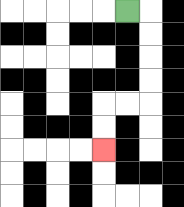{'start': '[5, 0]', 'end': '[4, 6]', 'path_directions': 'R,D,D,D,D,L,L,D,D', 'path_coordinates': '[[5, 0], [6, 0], [6, 1], [6, 2], [6, 3], [6, 4], [5, 4], [4, 4], [4, 5], [4, 6]]'}